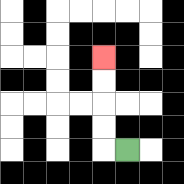{'start': '[5, 6]', 'end': '[4, 2]', 'path_directions': 'L,U,U,U,U', 'path_coordinates': '[[5, 6], [4, 6], [4, 5], [4, 4], [4, 3], [4, 2]]'}